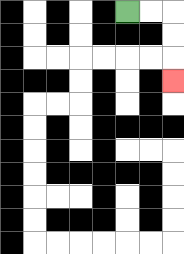{'start': '[5, 0]', 'end': '[7, 3]', 'path_directions': 'R,R,D,D,D', 'path_coordinates': '[[5, 0], [6, 0], [7, 0], [7, 1], [7, 2], [7, 3]]'}